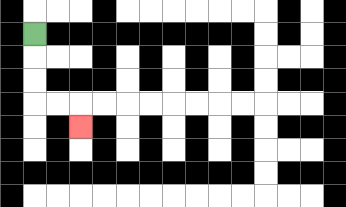{'start': '[1, 1]', 'end': '[3, 5]', 'path_directions': 'D,D,D,R,R,D', 'path_coordinates': '[[1, 1], [1, 2], [1, 3], [1, 4], [2, 4], [3, 4], [3, 5]]'}